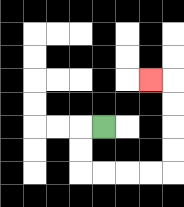{'start': '[4, 5]', 'end': '[6, 3]', 'path_directions': 'L,D,D,R,R,R,R,U,U,U,U,L', 'path_coordinates': '[[4, 5], [3, 5], [3, 6], [3, 7], [4, 7], [5, 7], [6, 7], [7, 7], [7, 6], [7, 5], [7, 4], [7, 3], [6, 3]]'}